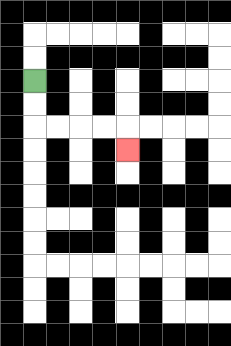{'start': '[1, 3]', 'end': '[5, 6]', 'path_directions': 'D,D,R,R,R,R,D', 'path_coordinates': '[[1, 3], [1, 4], [1, 5], [2, 5], [3, 5], [4, 5], [5, 5], [5, 6]]'}